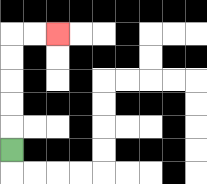{'start': '[0, 6]', 'end': '[2, 1]', 'path_directions': 'U,U,U,U,U,R,R', 'path_coordinates': '[[0, 6], [0, 5], [0, 4], [0, 3], [0, 2], [0, 1], [1, 1], [2, 1]]'}